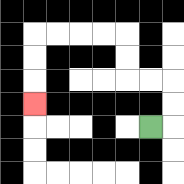{'start': '[6, 5]', 'end': '[1, 4]', 'path_directions': 'R,U,U,L,L,U,U,L,L,L,L,D,D,D', 'path_coordinates': '[[6, 5], [7, 5], [7, 4], [7, 3], [6, 3], [5, 3], [5, 2], [5, 1], [4, 1], [3, 1], [2, 1], [1, 1], [1, 2], [1, 3], [1, 4]]'}